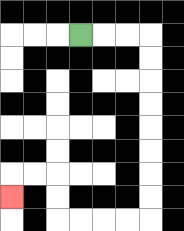{'start': '[3, 1]', 'end': '[0, 8]', 'path_directions': 'R,R,R,D,D,D,D,D,D,D,D,L,L,L,L,U,U,L,L,D', 'path_coordinates': '[[3, 1], [4, 1], [5, 1], [6, 1], [6, 2], [6, 3], [6, 4], [6, 5], [6, 6], [6, 7], [6, 8], [6, 9], [5, 9], [4, 9], [3, 9], [2, 9], [2, 8], [2, 7], [1, 7], [0, 7], [0, 8]]'}